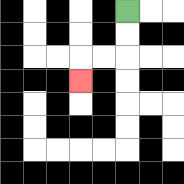{'start': '[5, 0]', 'end': '[3, 3]', 'path_directions': 'D,D,L,L,D', 'path_coordinates': '[[5, 0], [5, 1], [5, 2], [4, 2], [3, 2], [3, 3]]'}